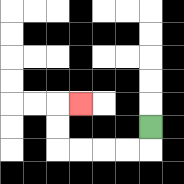{'start': '[6, 5]', 'end': '[3, 4]', 'path_directions': 'D,L,L,L,L,U,U,R', 'path_coordinates': '[[6, 5], [6, 6], [5, 6], [4, 6], [3, 6], [2, 6], [2, 5], [2, 4], [3, 4]]'}